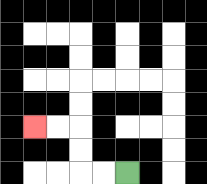{'start': '[5, 7]', 'end': '[1, 5]', 'path_directions': 'L,L,U,U,L,L', 'path_coordinates': '[[5, 7], [4, 7], [3, 7], [3, 6], [3, 5], [2, 5], [1, 5]]'}